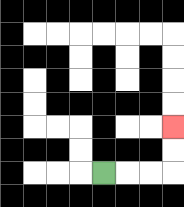{'start': '[4, 7]', 'end': '[7, 5]', 'path_directions': 'R,R,R,U,U', 'path_coordinates': '[[4, 7], [5, 7], [6, 7], [7, 7], [7, 6], [7, 5]]'}